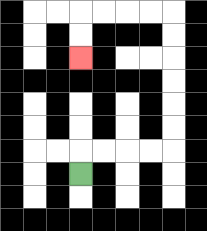{'start': '[3, 7]', 'end': '[3, 2]', 'path_directions': 'U,R,R,R,R,U,U,U,U,U,U,L,L,L,L,D,D', 'path_coordinates': '[[3, 7], [3, 6], [4, 6], [5, 6], [6, 6], [7, 6], [7, 5], [7, 4], [7, 3], [7, 2], [7, 1], [7, 0], [6, 0], [5, 0], [4, 0], [3, 0], [3, 1], [3, 2]]'}